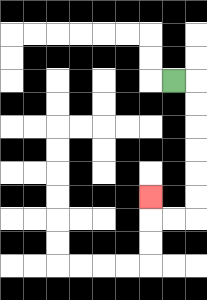{'start': '[7, 3]', 'end': '[6, 8]', 'path_directions': 'R,D,D,D,D,D,D,L,L,U', 'path_coordinates': '[[7, 3], [8, 3], [8, 4], [8, 5], [8, 6], [8, 7], [8, 8], [8, 9], [7, 9], [6, 9], [6, 8]]'}